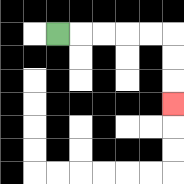{'start': '[2, 1]', 'end': '[7, 4]', 'path_directions': 'R,R,R,R,R,D,D,D', 'path_coordinates': '[[2, 1], [3, 1], [4, 1], [5, 1], [6, 1], [7, 1], [7, 2], [7, 3], [7, 4]]'}